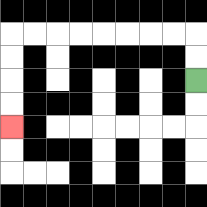{'start': '[8, 3]', 'end': '[0, 5]', 'path_directions': 'U,U,L,L,L,L,L,L,L,L,D,D,D,D', 'path_coordinates': '[[8, 3], [8, 2], [8, 1], [7, 1], [6, 1], [5, 1], [4, 1], [3, 1], [2, 1], [1, 1], [0, 1], [0, 2], [0, 3], [0, 4], [0, 5]]'}